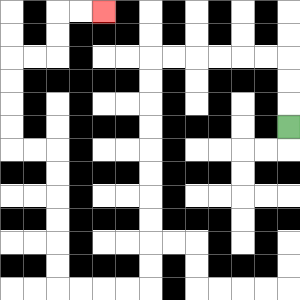{'start': '[12, 5]', 'end': '[4, 0]', 'path_directions': 'U,U,U,L,L,L,L,L,L,D,D,D,D,D,D,D,D,D,D,L,L,L,L,U,U,U,U,U,U,L,L,U,U,U,U,R,R,U,U,R,R', 'path_coordinates': '[[12, 5], [12, 4], [12, 3], [12, 2], [11, 2], [10, 2], [9, 2], [8, 2], [7, 2], [6, 2], [6, 3], [6, 4], [6, 5], [6, 6], [6, 7], [6, 8], [6, 9], [6, 10], [6, 11], [6, 12], [5, 12], [4, 12], [3, 12], [2, 12], [2, 11], [2, 10], [2, 9], [2, 8], [2, 7], [2, 6], [1, 6], [0, 6], [0, 5], [0, 4], [0, 3], [0, 2], [1, 2], [2, 2], [2, 1], [2, 0], [3, 0], [4, 0]]'}